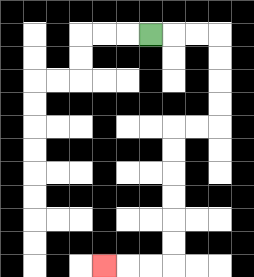{'start': '[6, 1]', 'end': '[4, 11]', 'path_directions': 'R,R,R,D,D,D,D,L,L,D,D,D,D,D,D,L,L,L', 'path_coordinates': '[[6, 1], [7, 1], [8, 1], [9, 1], [9, 2], [9, 3], [9, 4], [9, 5], [8, 5], [7, 5], [7, 6], [7, 7], [7, 8], [7, 9], [7, 10], [7, 11], [6, 11], [5, 11], [4, 11]]'}